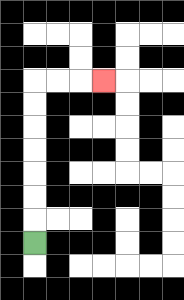{'start': '[1, 10]', 'end': '[4, 3]', 'path_directions': 'U,U,U,U,U,U,U,R,R,R', 'path_coordinates': '[[1, 10], [1, 9], [1, 8], [1, 7], [1, 6], [1, 5], [1, 4], [1, 3], [2, 3], [3, 3], [4, 3]]'}